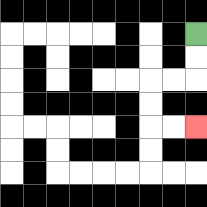{'start': '[8, 1]', 'end': '[8, 5]', 'path_directions': 'D,D,L,L,D,D,R,R', 'path_coordinates': '[[8, 1], [8, 2], [8, 3], [7, 3], [6, 3], [6, 4], [6, 5], [7, 5], [8, 5]]'}